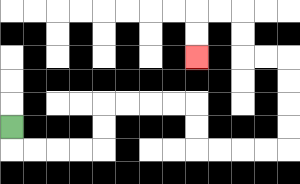{'start': '[0, 5]', 'end': '[8, 2]', 'path_directions': 'D,R,R,R,R,U,U,R,R,R,R,D,D,R,R,R,R,U,U,U,U,L,L,U,U,L,L,D,D', 'path_coordinates': '[[0, 5], [0, 6], [1, 6], [2, 6], [3, 6], [4, 6], [4, 5], [4, 4], [5, 4], [6, 4], [7, 4], [8, 4], [8, 5], [8, 6], [9, 6], [10, 6], [11, 6], [12, 6], [12, 5], [12, 4], [12, 3], [12, 2], [11, 2], [10, 2], [10, 1], [10, 0], [9, 0], [8, 0], [8, 1], [8, 2]]'}